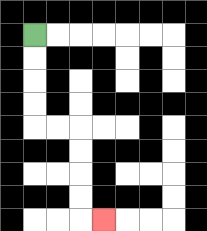{'start': '[1, 1]', 'end': '[4, 9]', 'path_directions': 'D,D,D,D,R,R,D,D,D,D,R', 'path_coordinates': '[[1, 1], [1, 2], [1, 3], [1, 4], [1, 5], [2, 5], [3, 5], [3, 6], [3, 7], [3, 8], [3, 9], [4, 9]]'}